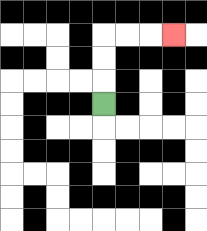{'start': '[4, 4]', 'end': '[7, 1]', 'path_directions': 'U,U,U,R,R,R', 'path_coordinates': '[[4, 4], [4, 3], [4, 2], [4, 1], [5, 1], [6, 1], [7, 1]]'}